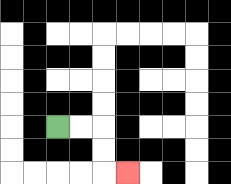{'start': '[2, 5]', 'end': '[5, 7]', 'path_directions': 'R,R,D,D,R', 'path_coordinates': '[[2, 5], [3, 5], [4, 5], [4, 6], [4, 7], [5, 7]]'}